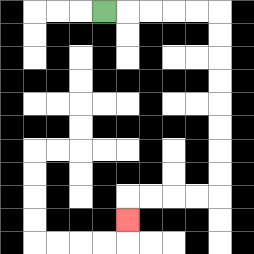{'start': '[4, 0]', 'end': '[5, 9]', 'path_directions': 'R,R,R,R,R,D,D,D,D,D,D,D,D,L,L,L,L,D', 'path_coordinates': '[[4, 0], [5, 0], [6, 0], [7, 0], [8, 0], [9, 0], [9, 1], [9, 2], [9, 3], [9, 4], [9, 5], [9, 6], [9, 7], [9, 8], [8, 8], [7, 8], [6, 8], [5, 8], [5, 9]]'}